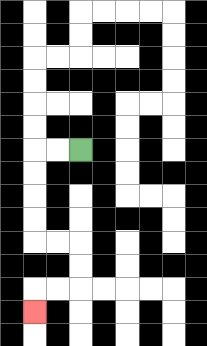{'start': '[3, 6]', 'end': '[1, 13]', 'path_directions': 'L,L,D,D,D,D,R,R,D,D,L,L,D', 'path_coordinates': '[[3, 6], [2, 6], [1, 6], [1, 7], [1, 8], [1, 9], [1, 10], [2, 10], [3, 10], [3, 11], [3, 12], [2, 12], [1, 12], [1, 13]]'}